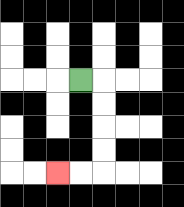{'start': '[3, 3]', 'end': '[2, 7]', 'path_directions': 'R,D,D,D,D,L,L', 'path_coordinates': '[[3, 3], [4, 3], [4, 4], [4, 5], [4, 6], [4, 7], [3, 7], [2, 7]]'}